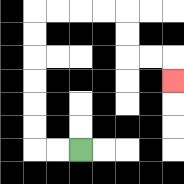{'start': '[3, 6]', 'end': '[7, 3]', 'path_directions': 'L,L,U,U,U,U,U,U,R,R,R,R,D,D,R,R,D', 'path_coordinates': '[[3, 6], [2, 6], [1, 6], [1, 5], [1, 4], [1, 3], [1, 2], [1, 1], [1, 0], [2, 0], [3, 0], [4, 0], [5, 0], [5, 1], [5, 2], [6, 2], [7, 2], [7, 3]]'}